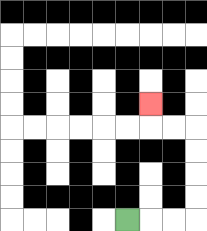{'start': '[5, 9]', 'end': '[6, 4]', 'path_directions': 'R,R,R,U,U,U,U,L,L,U', 'path_coordinates': '[[5, 9], [6, 9], [7, 9], [8, 9], [8, 8], [8, 7], [8, 6], [8, 5], [7, 5], [6, 5], [6, 4]]'}